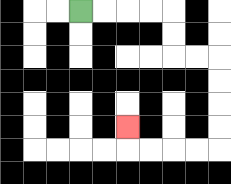{'start': '[3, 0]', 'end': '[5, 5]', 'path_directions': 'R,R,R,R,D,D,R,R,D,D,D,D,L,L,L,L,U', 'path_coordinates': '[[3, 0], [4, 0], [5, 0], [6, 0], [7, 0], [7, 1], [7, 2], [8, 2], [9, 2], [9, 3], [9, 4], [9, 5], [9, 6], [8, 6], [7, 6], [6, 6], [5, 6], [5, 5]]'}